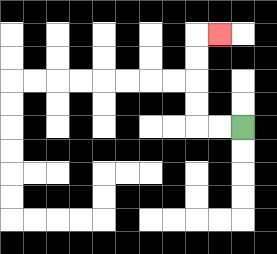{'start': '[10, 5]', 'end': '[9, 1]', 'path_directions': 'L,L,U,U,U,U,R', 'path_coordinates': '[[10, 5], [9, 5], [8, 5], [8, 4], [8, 3], [8, 2], [8, 1], [9, 1]]'}